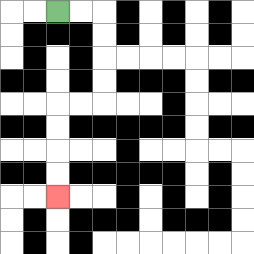{'start': '[2, 0]', 'end': '[2, 8]', 'path_directions': 'R,R,D,D,D,D,L,L,D,D,D,D', 'path_coordinates': '[[2, 0], [3, 0], [4, 0], [4, 1], [4, 2], [4, 3], [4, 4], [3, 4], [2, 4], [2, 5], [2, 6], [2, 7], [2, 8]]'}